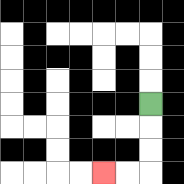{'start': '[6, 4]', 'end': '[4, 7]', 'path_directions': 'D,D,D,L,L', 'path_coordinates': '[[6, 4], [6, 5], [6, 6], [6, 7], [5, 7], [4, 7]]'}